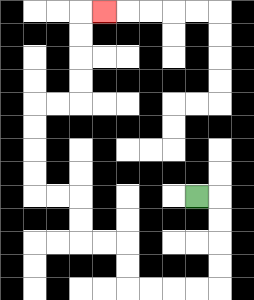{'start': '[8, 8]', 'end': '[4, 0]', 'path_directions': 'R,D,D,D,D,L,L,L,L,U,U,L,L,U,U,L,L,U,U,U,U,R,R,U,U,U,U,R', 'path_coordinates': '[[8, 8], [9, 8], [9, 9], [9, 10], [9, 11], [9, 12], [8, 12], [7, 12], [6, 12], [5, 12], [5, 11], [5, 10], [4, 10], [3, 10], [3, 9], [3, 8], [2, 8], [1, 8], [1, 7], [1, 6], [1, 5], [1, 4], [2, 4], [3, 4], [3, 3], [3, 2], [3, 1], [3, 0], [4, 0]]'}